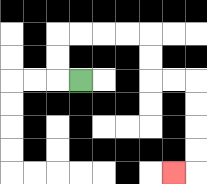{'start': '[3, 3]', 'end': '[7, 7]', 'path_directions': 'L,U,U,R,R,R,R,D,D,R,R,D,D,D,D,L', 'path_coordinates': '[[3, 3], [2, 3], [2, 2], [2, 1], [3, 1], [4, 1], [5, 1], [6, 1], [6, 2], [6, 3], [7, 3], [8, 3], [8, 4], [8, 5], [8, 6], [8, 7], [7, 7]]'}